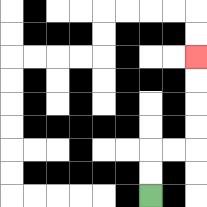{'start': '[6, 8]', 'end': '[8, 2]', 'path_directions': 'U,U,R,R,U,U,U,U', 'path_coordinates': '[[6, 8], [6, 7], [6, 6], [7, 6], [8, 6], [8, 5], [8, 4], [8, 3], [8, 2]]'}